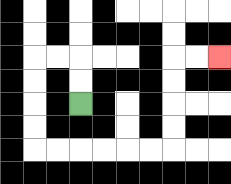{'start': '[3, 4]', 'end': '[9, 2]', 'path_directions': 'U,U,L,L,D,D,D,D,R,R,R,R,R,R,U,U,U,U,R,R', 'path_coordinates': '[[3, 4], [3, 3], [3, 2], [2, 2], [1, 2], [1, 3], [1, 4], [1, 5], [1, 6], [2, 6], [3, 6], [4, 6], [5, 6], [6, 6], [7, 6], [7, 5], [7, 4], [7, 3], [7, 2], [8, 2], [9, 2]]'}